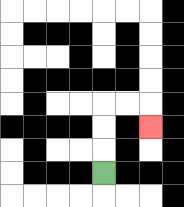{'start': '[4, 7]', 'end': '[6, 5]', 'path_directions': 'U,U,U,R,R,D', 'path_coordinates': '[[4, 7], [4, 6], [4, 5], [4, 4], [5, 4], [6, 4], [6, 5]]'}